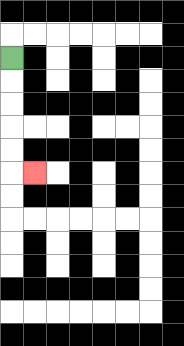{'start': '[0, 2]', 'end': '[1, 7]', 'path_directions': 'D,D,D,D,D,R', 'path_coordinates': '[[0, 2], [0, 3], [0, 4], [0, 5], [0, 6], [0, 7], [1, 7]]'}